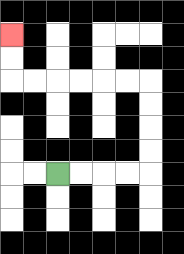{'start': '[2, 7]', 'end': '[0, 1]', 'path_directions': 'R,R,R,R,U,U,U,U,L,L,L,L,L,L,U,U', 'path_coordinates': '[[2, 7], [3, 7], [4, 7], [5, 7], [6, 7], [6, 6], [6, 5], [6, 4], [6, 3], [5, 3], [4, 3], [3, 3], [2, 3], [1, 3], [0, 3], [0, 2], [0, 1]]'}